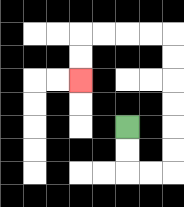{'start': '[5, 5]', 'end': '[3, 3]', 'path_directions': 'D,D,R,R,U,U,U,U,U,U,L,L,L,L,D,D', 'path_coordinates': '[[5, 5], [5, 6], [5, 7], [6, 7], [7, 7], [7, 6], [7, 5], [7, 4], [7, 3], [7, 2], [7, 1], [6, 1], [5, 1], [4, 1], [3, 1], [3, 2], [3, 3]]'}